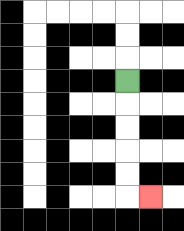{'start': '[5, 3]', 'end': '[6, 8]', 'path_directions': 'D,D,D,D,D,R', 'path_coordinates': '[[5, 3], [5, 4], [5, 5], [5, 6], [5, 7], [5, 8], [6, 8]]'}